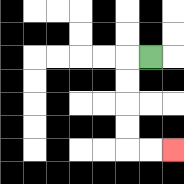{'start': '[6, 2]', 'end': '[7, 6]', 'path_directions': 'L,D,D,D,D,R,R', 'path_coordinates': '[[6, 2], [5, 2], [5, 3], [5, 4], [5, 5], [5, 6], [6, 6], [7, 6]]'}